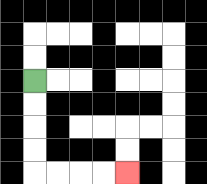{'start': '[1, 3]', 'end': '[5, 7]', 'path_directions': 'D,D,D,D,R,R,R,R', 'path_coordinates': '[[1, 3], [1, 4], [1, 5], [1, 6], [1, 7], [2, 7], [3, 7], [4, 7], [5, 7]]'}